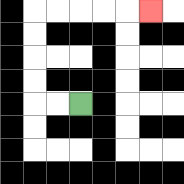{'start': '[3, 4]', 'end': '[6, 0]', 'path_directions': 'L,L,U,U,U,U,R,R,R,R,R', 'path_coordinates': '[[3, 4], [2, 4], [1, 4], [1, 3], [1, 2], [1, 1], [1, 0], [2, 0], [3, 0], [4, 0], [5, 0], [6, 0]]'}